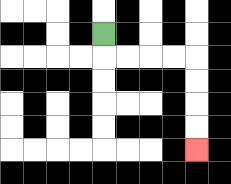{'start': '[4, 1]', 'end': '[8, 6]', 'path_directions': 'D,R,R,R,R,D,D,D,D', 'path_coordinates': '[[4, 1], [4, 2], [5, 2], [6, 2], [7, 2], [8, 2], [8, 3], [8, 4], [8, 5], [8, 6]]'}